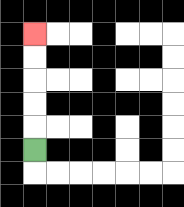{'start': '[1, 6]', 'end': '[1, 1]', 'path_directions': 'U,U,U,U,U', 'path_coordinates': '[[1, 6], [1, 5], [1, 4], [1, 3], [1, 2], [1, 1]]'}